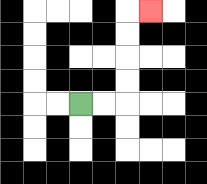{'start': '[3, 4]', 'end': '[6, 0]', 'path_directions': 'R,R,U,U,U,U,R', 'path_coordinates': '[[3, 4], [4, 4], [5, 4], [5, 3], [5, 2], [5, 1], [5, 0], [6, 0]]'}